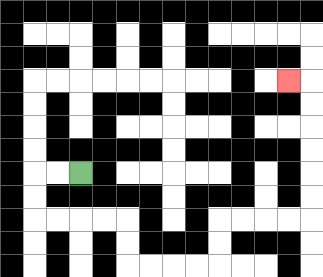{'start': '[3, 7]', 'end': '[12, 3]', 'path_directions': 'L,L,D,D,R,R,R,R,D,D,R,R,R,R,U,U,R,R,R,R,U,U,U,U,U,U,L', 'path_coordinates': '[[3, 7], [2, 7], [1, 7], [1, 8], [1, 9], [2, 9], [3, 9], [4, 9], [5, 9], [5, 10], [5, 11], [6, 11], [7, 11], [8, 11], [9, 11], [9, 10], [9, 9], [10, 9], [11, 9], [12, 9], [13, 9], [13, 8], [13, 7], [13, 6], [13, 5], [13, 4], [13, 3], [12, 3]]'}